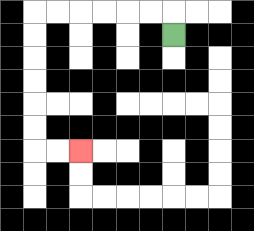{'start': '[7, 1]', 'end': '[3, 6]', 'path_directions': 'U,L,L,L,L,L,L,D,D,D,D,D,D,R,R', 'path_coordinates': '[[7, 1], [7, 0], [6, 0], [5, 0], [4, 0], [3, 0], [2, 0], [1, 0], [1, 1], [1, 2], [1, 3], [1, 4], [1, 5], [1, 6], [2, 6], [3, 6]]'}